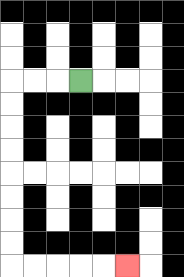{'start': '[3, 3]', 'end': '[5, 11]', 'path_directions': 'L,L,L,D,D,D,D,D,D,D,D,R,R,R,R,R', 'path_coordinates': '[[3, 3], [2, 3], [1, 3], [0, 3], [0, 4], [0, 5], [0, 6], [0, 7], [0, 8], [0, 9], [0, 10], [0, 11], [1, 11], [2, 11], [3, 11], [4, 11], [5, 11]]'}